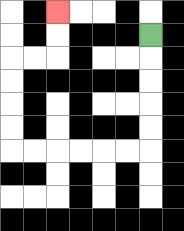{'start': '[6, 1]', 'end': '[2, 0]', 'path_directions': 'D,D,D,D,D,L,L,L,L,L,L,U,U,U,U,R,R,U,U', 'path_coordinates': '[[6, 1], [6, 2], [6, 3], [6, 4], [6, 5], [6, 6], [5, 6], [4, 6], [3, 6], [2, 6], [1, 6], [0, 6], [0, 5], [0, 4], [0, 3], [0, 2], [1, 2], [2, 2], [2, 1], [2, 0]]'}